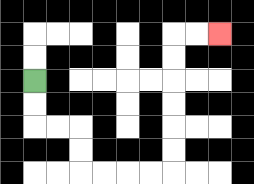{'start': '[1, 3]', 'end': '[9, 1]', 'path_directions': 'D,D,R,R,D,D,R,R,R,R,U,U,U,U,U,U,R,R', 'path_coordinates': '[[1, 3], [1, 4], [1, 5], [2, 5], [3, 5], [3, 6], [3, 7], [4, 7], [5, 7], [6, 7], [7, 7], [7, 6], [7, 5], [7, 4], [7, 3], [7, 2], [7, 1], [8, 1], [9, 1]]'}